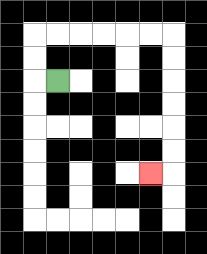{'start': '[2, 3]', 'end': '[6, 7]', 'path_directions': 'L,U,U,R,R,R,R,R,R,D,D,D,D,D,D,L', 'path_coordinates': '[[2, 3], [1, 3], [1, 2], [1, 1], [2, 1], [3, 1], [4, 1], [5, 1], [6, 1], [7, 1], [7, 2], [7, 3], [7, 4], [7, 5], [7, 6], [7, 7], [6, 7]]'}